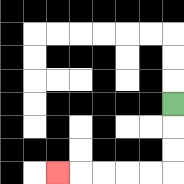{'start': '[7, 4]', 'end': '[2, 7]', 'path_directions': 'D,D,D,L,L,L,L,L', 'path_coordinates': '[[7, 4], [7, 5], [7, 6], [7, 7], [6, 7], [5, 7], [4, 7], [3, 7], [2, 7]]'}